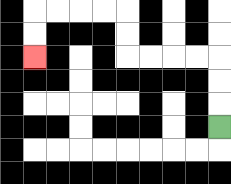{'start': '[9, 5]', 'end': '[1, 2]', 'path_directions': 'U,U,U,L,L,L,L,U,U,L,L,L,L,D,D', 'path_coordinates': '[[9, 5], [9, 4], [9, 3], [9, 2], [8, 2], [7, 2], [6, 2], [5, 2], [5, 1], [5, 0], [4, 0], [3, 0], [2, 0], [1, 0], [1, 1], [1, 2]]'}